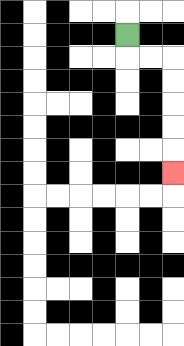{'start': '[5, 1]', 'end': '[7, 7]', 'path_directions': 'D,R,R,D,D,D,D,D', 'path_coordinates': '[[5, 1], [5, 2], [6, 2], [7, 2], [7, 3], [7, 4], [7, 5], [7, 6], [7, 7]]'}